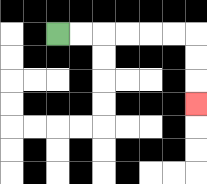{'start': '[2, 1]', 'end': '[8, 4]', 'path_directions': 'R,R,R,R,R,R,D,D,D', 'path_coordinates': '[[2, 1], [3, 1], [4, 1], [5, 1], [6, 1], [7, 1], [8, 1], [8, 2], [8, 3], [8, 4]]'}